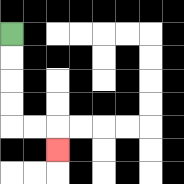{'start': '[0, 1]', 'end': '[2, 6]', 'path_directions': 'D,D,D,D,R,R,D', 'path_coordinates': '[[0, 1], [0, 2], [0, 3], [0, 4], [0, 5], [1, 5], [2, 5], [2, 6]]'}